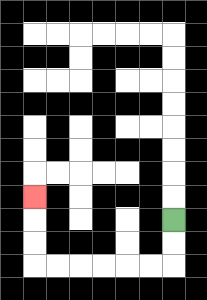{'start': '[7, 9]', 'end': '[1, 8]', 'path_directions': 'D,D,L,L,L,L,L,L,U,U,U', 'path_coordinates': '[[7, 9], [7, 10], [7, 11], [6, 11], [5, 11], [4, 11], [3, 11], [2, 11], [1, 11], [1, 10], [1, 9], [1, 8]]'}